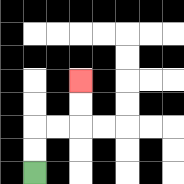{'start': '[1, 7]', 'end': '[3, 3]', 'path_directions': 'U,U,R,R,U,U', 'path_coordinates': '[[1, 7], [1, 6], [1, 5], [2, 5], [3, 5], [3, 4], [3, 3]]'}